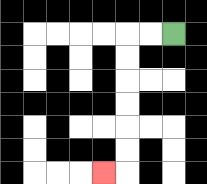{'start': '[7, 1]', 'end': '[4, 7]', 'path_directions': 'L,L,D,D,D,D,D,D,L', 'path_coordinates': '[[7, 1], [6, 1], [5, 1], [5, 2], [5, 3], [5, 4], [5, 5], [5, 6], [5, 7], [4, 7]]'}